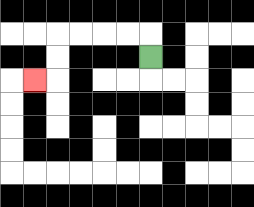{'start': '[6, 2]', 'end': '[1, 3]', 'path_directions': 'U,L,L,L,L,D,D,L', 'path_coordinates': '[[6, 2], [6, 1], [5, 1], [4, 1], [3, 1], [2, 1], [2, 2], [2, 3], [1, 3]]'}